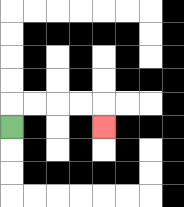{'start': '[0, 5]', 'end': '[4, 5]', 'path_directions': 'U,R,R,R,R,D', 'path_coordinates': '[[0, 5], [0, 4], [1, 4], [2, 4], [3, 4], [4, 4], [4, 5]]'}